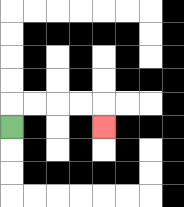{'start': '[0, 5]', 'end': '[4, 5]', 'path_directions': 'U,R,R,R,R,D', 'path_coordinates': '[[0, 5], [0, 4], [1, 4], [2, 4], [3, 4], [4, 4], [4, 5]]'}